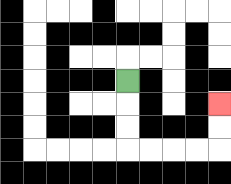{'start': '[5, 3]', 'end': '[9, 4]', 'path_directions': 'D,D,D,R,R,R,R,U,U', 'path_coordinates': '[[5, 3], [5, 4], [5, 5], [5, 6], [6, 6], [7, 6], [8, 6], [9, 6], [9, 5], [9, 4]]'}